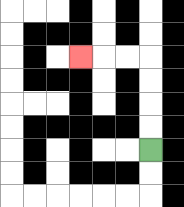{'start': '[6, 6]', 'end': '[3, 2]', 'path_directions': 'U,U,U,U,L,L,L', 'path_coordinates': '[[6, 6], [6, 5], [6, 4], [6, 3], [6, 2], [5, 2], [4, 2], [3, 2]]'}